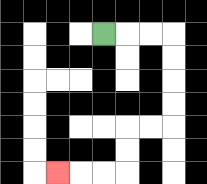{'start': '[4, 1]', 'end': '[2, 7]', 'path_directions': 'R,R,R,D,D,D,D,L,L,D,D,L,L,L', 'path_coordinates': '[[4, 1], [5, 1], [6, 1], [7, 1], [7, 2], [7, 3], [7, 4], [7, 5], [6, 5], [5, 5], [5, 6], [5, 7], [4, 7], [3, 7], [2, 7]]'}